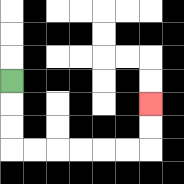{'start': '[0, 3]', 'end': '[6, 4]', 'path_directions': 'D,D,D,R,R,R,R,R,R,U,U', 'path_coordinates': '[[0, 3], [0, 4], [0, 5], [0, 6], [1, 6], [2, 6], [3, 6], [4, 6], [5, 6], [6, 6], [6, 5], [6, 4]]'}